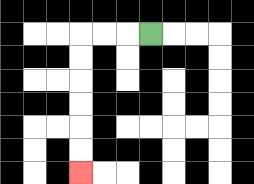{'start': '[6, 1]', 'end': '[3, 7]', 'path_directions': 'L,L,L,D,D,D,D,D,D', 'path_coordinates': '[[6, 1], [5, 1], [4, 1], [3, 1], [3, 2], [3, 3], [3, 4], [3, 5], [3, 6], [3, 7]]'}